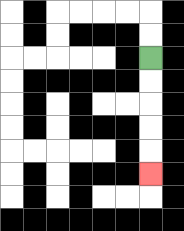{'start': '[6, 2]', 'end': '[6, 7]', 'path_directions': 'D,D,D,D,D', 'path_coordinates': '[[6, 2], [6, 3], [6, 4], [6, 5], [6, 6], [6, 7]]'}